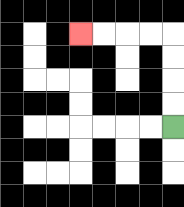{'start': '[7, 5]', 'end': '[3, 1]', 'path_directions': 'U,U,U,U,L,L,L,L', 'path_coordinates': '[[7, 5], [7, 4], [7, 3], [7, 2], [7, 1], [6, 1], [5, 1], [4, 1], [3, 1]]'}